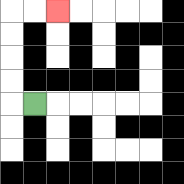{'start': '[1, 4]', 'end': '[2, 0]', 'path_directions': 'L,U,U,U,U,R,R', 'path_coordinates': '[[1, 4], [0, 4], [0, 3], [0, 2], [0, 1], [0, 0], [1, 0], [2, 0]]'}